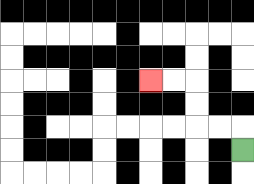{'start': '[10, 6]', 'end': '[6, 3]', 'path_directions': 'U,L,L,U,U,L,L', 'path_coordinates': '[[10, 6], [10, 5], [9, 5], [8, 5], [8, 4], [8, 3], [7, 3], [6, 3]]'}